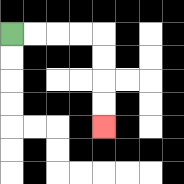{'start': '[0, 1]', 'end': '[4, 5]', 'path_directions': 'R,R,R,R,D,D,D,D', 'path_coordinates': '[[0, 1], [1, 1], [2, 1], [3, 1], [4, 1], [4, 2], [4, 3], [4, 4], [4, 5]]'}